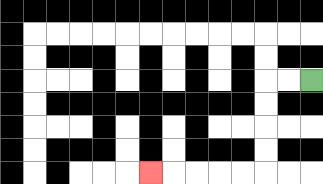{'start': '[13, 3]', 'end': '[6, 7]', 'path_directions': 'L,L,D,D,D,D,L,L,L,L,L', 'path_coordinates': '[[13, 3], [12, 3], [11, 3], [11, 4], [11, 5], [11, 6], [11, 7], [10, 7], [9, 7], [8, 7], [7, 7], [6, 7]]'}